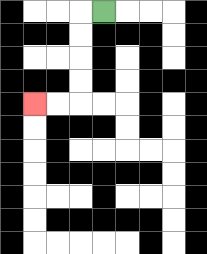{'start': '[4, 0]', 'end': '[1, 4]', 'path_directions': 'L,D,D,D,D,L,L', 'path_coordinates': '[[4, 0], [3, 0], [3, 1], [3, 2], [3, 3], [3, 4], [2, 4], [1, 4]]'}